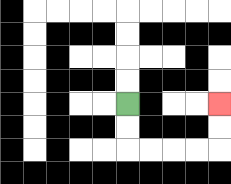{'start': '[5, 4]', 'end': '[9, 4]', 'path_directions': 'D,D,R,R,R,R,U,U', 'path_coordinates': '[[5, 4], [5, 5], [5, 6], [6, 6], [7, 6], [8, 6], [9, 6], [9, 5], [9, 4]]'}